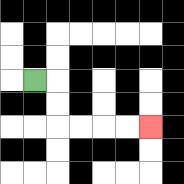{'start': '[1, 3]', 'end': '[6, 5]', 'path_directions': 'R,D,D,R,R,R,R', 'path_coordinates': '[[1, 3], [2, 3], [2, 4], [2, 5], [3, 5], [4, 5], [5, 5], [6, 5]]'}